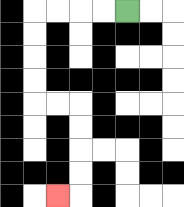{'start': '[5, 0]', 'end': '[2, 8]', 'path_directions': 'L,L,L,L,D,D,D,D,R,R,D,D,D,D,L', 'path_coordinates': '[[5, 0], [4, 0], [3, 0], [2, 0], [1, 0], [1, 1], [1, 2], [1, 3], [1, 4], [2, 4], [3, 4], [3, 5], [3, 6], [3, 7], [3, 8], [2, 8]]'}